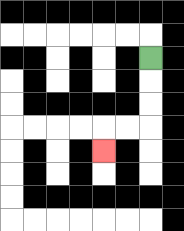{'start': '[6, 2]', 'end': '[4, 6]', 'path_directions': 'D,D,D,L,L,D', 'path_coordinates': '[[6, 2], [6, 3], [6, 4], [6, 5], [5, 5], [4, 5], [4, 6]]'}